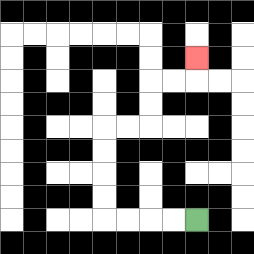{'start': '[8, 9]', 'end': '[8, 2]', 'path_directions': 'L,L,L,L,U,U,U,U,R,R,U,U,R,R,U', 'path_coordinates': '[[8, 9], [7, 9], [6, 9], [5, 9], [4, 9], [4, 8], [4, 7], [4, 6], [4, 5], [5, 5], [6, 5], [6, 4], [6, 3], [7, 3], [8, 3], [8, 2]]'}